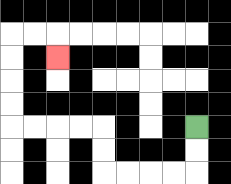{'start': '[8, 5]', 'end': '[2, 2]', 'path_directions': 'D,D,L,L,L,L,U,U,L,L,L,L,U,U,U,U,R,R,D', 'path_coordinates': '[[8, 5], [8, 6], [8, 7], [7, 7], [6, 7], [5, 7], [4, 7], [4, 6], [4, 5], [3, 5], [2, 5], [1, 5], [0, 5], [0, 4], [0, 3], [0, 2], [0, 1], [1, 1], [2, 1], [2, 2]]'}